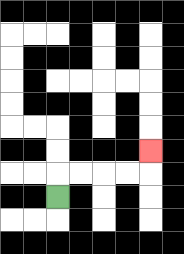{'start': '[2, 8]', 'end': '[6, 6]', 'path_directions': 'U,R,R,R,R,U', 'path_coordinates': '[[2, 8], [2, 7], [3, 7], [4, 7], [5, 7], [6, 7], [6, 6]]'}